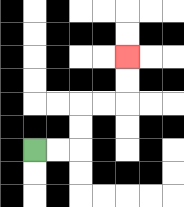{'start': '[1, 6]', 'end': '[5, 2]', 'path_directions': 'R,R,U,U,R,R,U,U', 'path_coordinates': '[[1, 6], [2, 6], [3, 6], [3, 5], [3, 4], [4, 4], [5, 4], [5, 3], [5, 2]]'}